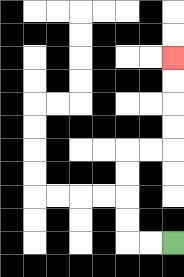{'start': '[7, 10]', 'end': '[7, 2]', 'path_directions': 'L,L,U,U,U,U,R,R,U,U,U,U', 'path_coordinates': '[[7, 10], [6, 10], [5, 10], [5, 9], [5, 8], [5, 7], [5, 6], [6, 6], [7, 6], [7, 5], [7, 4], [7, 3], [7, 2]]'}